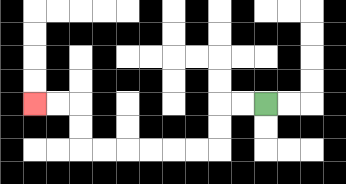{'start': '[11, 4]', 'end': '[1, 4]', 'path_directions': 'L,L,D,D,L,L,L,L,L,L,U,U,L,L', 'path_coordinates': '[[11, 4], [10, 4], [9, 4], [9, 5], [9, 6], [8, 6], [7, 6], [6, 6], [5, 6], [4, 6], [3, 6], [3, 5], [3, 4], [2, 4], [1, 4]]'}